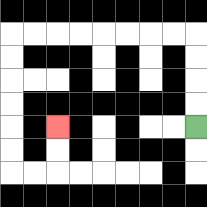{'start': '[8, 5]', 'end': '[2, 5]', 'path_directions': 'U,U,U,U,L,L,L,L,L,L,L,L,D,D,D,D,D,D,R,R,U,U', 'path_coordinates': '[[8, 5], [8, 4], [8, 3], [8, 2], [8, 1], [7, 1], [6, 1], [5, 1], [4, 1], [3, 1], [2, 1], [1, 1], [0, 1], [0, 2], [0, 3], [0, 4], [0, 5], [0, 6], [0, 7], [1, 7], [2, 7], [2, 6], [2, 5]]'}